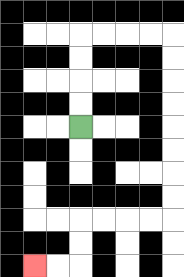{'start': '[3, 5]', 'end': '[1, 11]', 'path_directions': 'U,U,U,U,R,R,R,R,D,D,D,D,D,D,D,D,L,L,L,L,D,D,L,L', 'path_coordinates': '[[3, 5], [3, 4], [3, 3], [3, 2], [3, 1], [4, 1], [5, 1], [6, 1], [7, 1], [7, 2], [7, 3], [7, 4], [7, 5], [7, 6], [7, 7], [7, 8], [7, 9], [6, 9], [5, 9], [4, 9], [3, 9], [3, 10], [3, 11], [2, 11], [1, 11]]'}